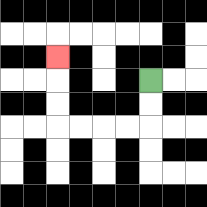{'start': '[6, 3]', 'end': '[2, 2]', 'path_directions': 'D,D,L,L,L,L,U,U,U', 'path_coordinates': '[[6, 3], [6, 4], [6, 5], [5, 5], [4, 5], [3, 5], [2, 5], [2, 4], [2, 3], [2, 2]]'}